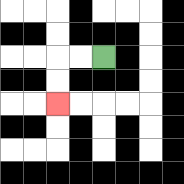{'start': '[4, 2]', 'end': '[2, 4]', 'path_directions': 'L,L,D,D', 'path_coordinates': '[[4, 2], [3, 2], [2, 2], [2, 3], [2, 4]]'}